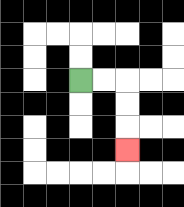{'start': '[3, 3]', 'end': '[5, 6]', 'path_directions': 'R,R,D,D,D', 'path_coordinates': '[[3, 3], [4, 3], [5, 3], [5, 4], [5, 5], [5, 6]]'}